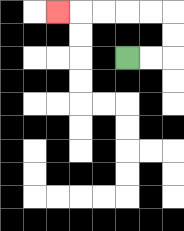{'start': '[5, 2]', 'end': '[2, 0]', 'path_directions': 'R,R,U,U,L,L,L,L,L', 'path_coordinates': '[[5, 2], [6, 2], [7, 2], [7, 1], [7, 0], [6, 0], [5, 0], [4, 0], [3, 0], [2, 0]]'}